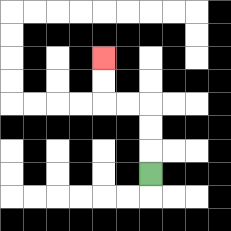{'start': '[6, 7]', 'end': '[4, 2]', 'path_directions': 'U,U,U,L,L,U,U', 'path_coordinates': '[[6, 7], [6, 6], [6, 5], [6, 4], [5, 4], [4, 4], [4, 3], [4, 2]]'}